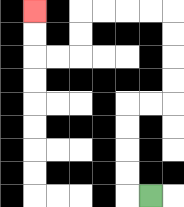{'start': '[6, 8]', 'end': '[1, 0]', 'path_directions': 'L,U,U,U,U,R,R,U,U,U,U,L,L,L,L,D,D,L,L,U,U', 'path_coordinates': '[[6, 8], [5, 8], [5, 7], [5, 6], [5, 5], [5, 4], [6, 4], [7, 4], [7, 3], [7, 2], [7, 1], [7, 0], [6, 0], [5, 0], [4, 0], [3, 0], [3, 1], [3, 2], [2, 2], [1, 2], [1, 1], [1, 0]]'}